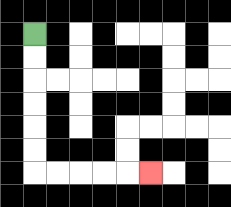{'start': '[1, 1]', 'end': '[6, 7]', 'path_directions': 'D,D,D,D,D,D,R,R,R,R,R', 'path_coordinates': '[[1, 1], [1, 2], [1, 3], [1, 4], [1, 5], [1, 6], [1, 7], [2, 7], [3, 7], [4, 7], [5, 7], [6, 7]]'}